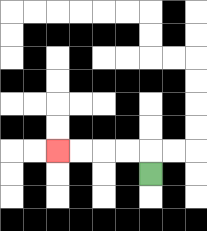{'start': '[6, 7]', 'end': '[2, 6]', 'path_directions': 'U,L,L,L,L', 'path_coordinates': '[[6, 7], [6, 6], [5, 6], [4, 6], [3, 6], [2, 6]]'}